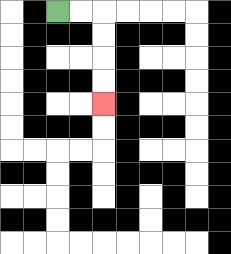{'start': '[2, 0]', 'end': '[4, 4]', 'path_directions': 'R,R,D,D,D,D', 'path_coordinates': '[[2, 0], [3, 0], [4, 0], [4, 1], [4, 2], [4, 3], [4, 4]]'}